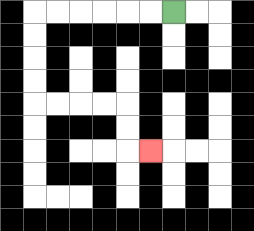{'start': '[7, 0]', 'end': '[6, 6]', 'path_directions': 'L,L,L,L,L,L,D,D,D,D,R,R,R,R,D,D,R', 'path_coordinates': '[[7, 0], [6, 0], [5, 0], [4, 0], [3, 0], [2, 0], [1, 0], [1, 1], [1, 2], [1, 3], [1, 4], [2, 4], [3, 4], [4, 4], [5, 4], [5, 5], [5, 6], [6, 6]]'}